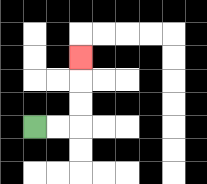{'start': '[1, 5]', 'end': '[3, 2]', 'path_directions': 'R,R,U,U,U', 'path_coordinates': '[[1, 5], [2, 5], [3, 5], [3, 4], [3, 3], [3, 2]]'}